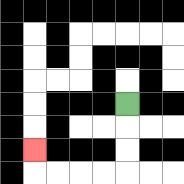{'start': '[5, 4]', 'end': '[1, 6]', 'path_directions': 'D,D,D,L,L,L,L,U', 'path_coordinates': '[[5, 4], [5, 5], [5, 6], [5, 7], [4, 7], [3, 7], [2, 7], [1, 7], [1, 6]]'}